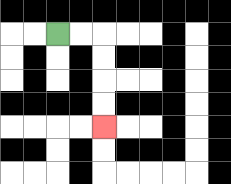{'start': '[2, 1]', 'end': '[4, 5]', 'path_directions': 'R,R,D,D,D,D', 'path_coordinates': '[[2, 1], [3, 1], [4, 1], [4, 2], [4, 3], [4, 4], [4, 5]]'}